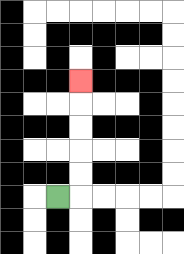{'start': '[2, 8]', 'end': '[3, 3]', 'path_directions': 'R,U,U,U,U,U', 'path_coordinates': '[[2, 8], [3, 8], [3, 7], [3, 6], [3, 5], [3, 4], [3, 3]]'}